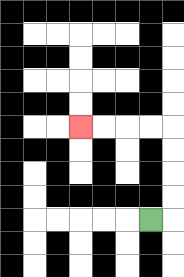{'start': '[6, 9]', 'end': '[3, 5]', 'path_directions': 'R,U,U,U,U,L,L,L,L', 'path_coordinates': '[[6, 9], [7, 9], [7, 8], [7, 7], [7, 6], [7, 5], [6, 5], [5, 5], [4, 5], [3, 5]]'}